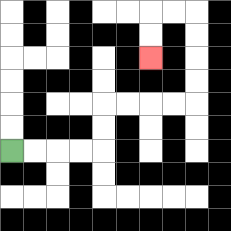{'start': '[0, 6]', 'end': '[6, 2]', 'path_directions': 'R,R,R,R,U,U,R,R,R,R,U,U,U,U,L,L,D,D', 'path_coordinates': '[[0, 6], [1, 6], [2, 6], [3, 6], [4, 6], [4, 5], [4, 4], [5, 4], [6, 4], [7, 4], [8, 4], [8, 3], [8, 2], [8, 1], [8, 0], [7, 0], [6, 0], [6, 1], [6, 2]]'}